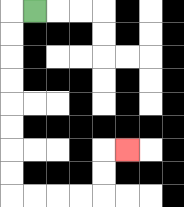{'start': '[1, 0]', 'end': '[5, 6]', 'path_directions': 'L,D,D,D,D,D,D,D,D,R,R,R,R,U,U,R', 'path_coordinates': '[[1, 0], [0, 0], [0, 1], [0, 2], [0, 3], [0, 4], [0, 5], [0, 6], [0, 7], [0, 8], [1, 8], [2, 8], [3, 8], [4, 8], [4, 7], [4, 6], [5, 6]]'}